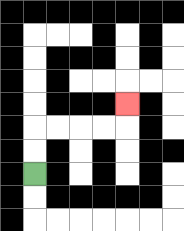{'start': '[1, 7]', 'end': '[5, 4]', 'path_directions': 'U,U,R,R,R,R,U', 'path_coordinates': '[[1, 7], [1, 6], [1, 5], [2, 5], [3, 5], [4, 5], [5, 5], [5, 4]]'}